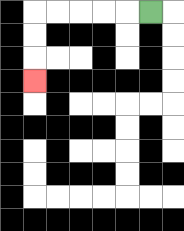{'start': '[6, 0]', 'end': '[1, 3]', 'path_directions': 'L,L,L,L,L,D,D,D', 'path_coordinates': '[[6, 0], [5, 0], [4, 0], [3, 0], [2, 0], [1, 0], [1, 1], [1, 2], [1, 3]]'}